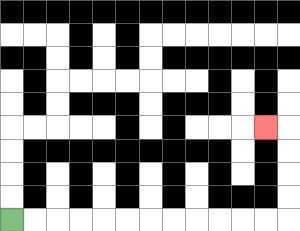{'start': '[0, 9]', 'end': '[11, 5]', 'path_directions': 'R,R,R,R,R,R,R,R,R,R,R,R,U,U,U,U,L', 'path_coordinates': '[[0, 9], [1, 9], [2, 9], [3, 9], [4, 9], [5, 9], [6, 9], [7, 9], [8, 9], [9, 9], [10, 9], [11, 9], [12, 9], [12, 8], [12, 7], [12, 6], [12, 5], [11, 5]]'}